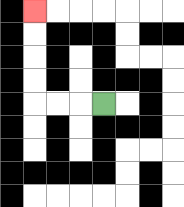{'start': '[4, 4]', 'end': '[1, 0]', 'path_directions': 'L,L,L,U,U,U,U', 'path_coordinates': '[[4, 4], [3, 4], [2, 4], [1, 4], [1, 3], [1, 2], [1, 1], [1, 0]]'}